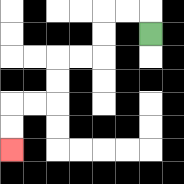{'start': '[6, 1]', 'end': '[0, 6]', 'path_directions': 'U,L,L,D,D,L,L,D,D,L,L,D,D', 'path_coordinates': '[[6, 1], [6, 0], [5, 0], [4, 0], [4, 1], [4, 2], [3, 2], [2, 2], [2, 3], [2, 4], [1, 4], [0, 4], [0, 5], [0, 6]]'}